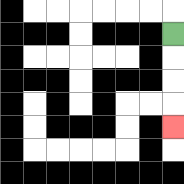{'start': '[7, 1]', 'end': '[7, 5]', 'path_directions': 'D,D,D,D', 'path_coordinates': '[[7, 1], [7, 2], [7, 3], [7, 4], [7, 5]]'}